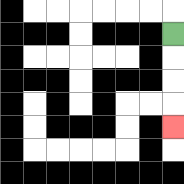{'start': '[7, 1]', 'end': '[7, 5]', 'path_directions': 'D,D,D,D', 'path_coordinates': '[[7, 1], [7, 2], [7, 3], [7, 4], [7, 5]]'}